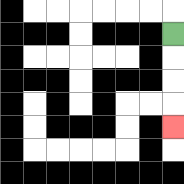{'start': '[7, 1]', 'end': '[7, 5]', 'path_directions': 'D,D,D,D', 'path_coordinates': '[[7, 1], [7, 2], [7, 3], [7, 4], [7, 5]]'}